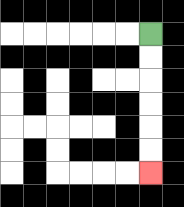{'start': '[6, 1]', 'end': '[6, 7]', 'path_directions': 'D,D,D,D,D,D', 'path_coordinates': '[[6, 1], [6, 2], [6, 3], [6, 4], [6, 5], [6, 6], [6, 7]]'}